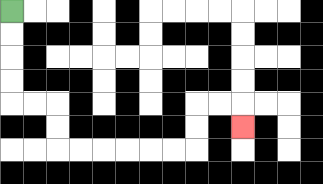{'start': '[0, 0]', 'end': '[10, 5]', 'path_directions': 'D,D,D,D,R,R,D,D,R,R,R,R,R,R,U,U,R,R,D', 'path_coordinates': '[[0, 0], [0, 1], [0, 2], [0, 3], [0, 4], [1, 4], [2, 4], [2, 5], [2, 6], [3, 6], [4, 6], [5, 6], [6, 6], [7, 6], [8, 6], [8, 5], [8, 4], [9, 4], [10, 4], [10, 5]]'}